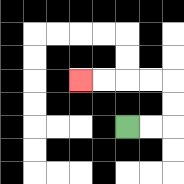{'start': '[5, 5]', 'end': '[3, 3]', 'path_directions': 'R,R,U,U,L,L,L,L', 'path_coordinates': '[[5, 5], [6, 5], [7, 5], [7, 4], [7, 3], [6, 3], [5, 3], [4, 3], [3, 3]]'}